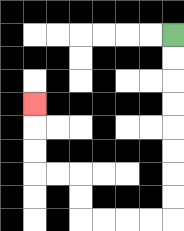{'start': '[7, 1]', 'end': '[1, 4]', 'path_directions': 'D,D,D,D,D,D,D,D,L,L,L,L,U,U,L,L,U,U,U', 'path_coordinates': '[[7, 1], [7, 2], [7, 3], [7, 4], [7, 5], [7, 6], [7, 7], [7, 8], [7, 9], [6, 9], [5, 9], [4, 9], [3, 9], [3, 8], [3, 7], [2, 7], [1, 7], [1, 6], [1, 5], [1, 4]]'}